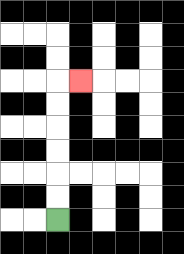{'start': '[2, 9]', 'end': '[3, 3]', 'path_directions': 'U,U,U,U,U,U,R', 'path_coordinates': '[[2, 9], [2, 8], [2, 7], [2, 6], [2, 5], [2, 4], [2, 3], [3, 3]]'}